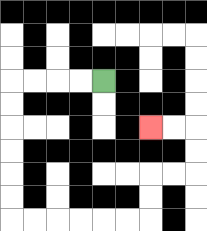{'start': '[4, 3]', 'end': '[6, 5]', 'path_directions': 'L,L,L,L,D,D,D,D,D,D,R,R,R,R,R,R,U,U,R,R,U,U,L,L', 'path_coordinates': '[[4, 3], [3, 3], [2, 3], [1, 3], [0, 3], [0, 4], [0, 5], [0, 6], [0, 7], [0, 8], [0, 9], [1, 9], [2, 9], [3, 9], [4, 9], [5, 9], [6, 9], [6, 8], [6, 7], [7, 7], [8, 7], [8, 6], [8, 5], [7, 5], [6, 5]]'}